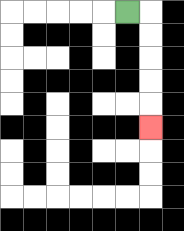{'start': '[5, 0]', 'end': '[6, 5]', 'path_directions': 'R,D,D,D,D,D', 'path_coordinates': '[[5, 0], [6, 0], [6, 1], [6, 2], [6, 3], [6, 4], [6, 5]]'}